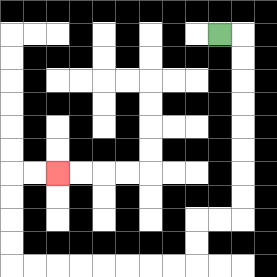{'start': '[9, 1]', 'end': '[2, 7]', 'path_directions': 'R,D,D,D,D,D,D,D,D,L,L,D,D,L,L,L,L,L,L,L,L,U,U,U,U,R,R', 'path_coordinates': '[[9, 1], [10, 1], [10, 2], [10, 3], [10, 4], [10, 5], [10, 6], [10, 7], [10, 8], [10, 9], [9, 9], [8, 9], [8, 10], [8, 11], [7, 11], [6, 11], [5, 11], [4, 11], [3, 11], [2, 11], [1, 11], [0, 11], [0, 10], [0, 9], [0, 8], [0, 7], [1, 7], [2, 7]]'}